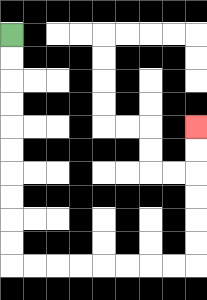{'start': '[0, 1]', 'end': '[8, 5]', 'path_directions': 'D,D,D,D,D,D,D,D,D,D,R,R,R,R,R,R,R,R,U,U,U,U,U,U', 'path_coordinates': '[[0, 1], [0, 2], [0, 3], [0, 4], [0, 5], [0, 6], [0, 7], [0, 8], [0, 9], [0, 10], [0, 11], [1, 11], [2, 11], [3, 11], [4, 11], [5, 11], [6, 11], [7, 11], [8, 11], [8, 10], [8, 9], [8, 8], [8, 7], [8, 6], [8, 5]]'}